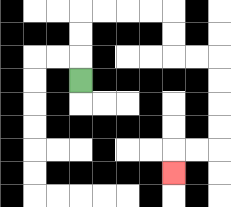{'start': '[3, 3]', 'end': '[7, 7]', 'path_directions': 'U,U,U,R,R,R,R,D,D,R,R,D,D,D,D,L,L,D', 'path_coordinates': '[[3, 3], [3, 2], [3, 1], [3, 0], [4, 0], [5, 0], [6, 0], [7, 0], [7, 1], [7, 2], [8, 2], [9, 2], [9, 3], [9, 4], [9, 5], [9, 6], [8, 6], [7, 6], [7, 7]]'}